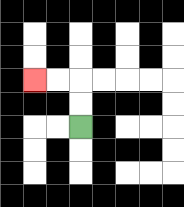{'start': '[3, 5]', 'end': '[1, 3]', 'path_directions': 'U,U,L,L', 'path_coordinates': '[[3, 5], [3, 4], [3, 3], [2, 3], [1, 3]]'}